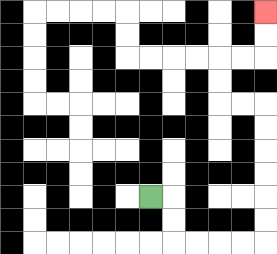{'start': '[6, 8]', 'end': '[11, 0]', 'path_directions': 'R,D,D,R,R,R,R,U,U,U,U,U,U,L,L,U,U,R,R,U,U', 'path_coordinates': '[[6, 8], [7, 8], [7, 9], [7, 10], [8, 10], [9, 10], [10, 10], [11, 10], [11, 9], [11, 8], [11, 7], [11, 6], [11, 5], [11, 4], [10, 4], [9, 4], [9, 3], [9, 2], [10, 2], [11, 2], [11, 1], [11, 0]]'}